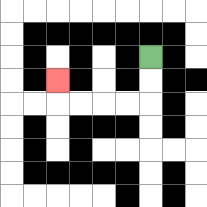{'start': '[6, 2]', 'end': '[2, 3]', 'path_directions': 'D,D,L,L,L,L,U', 'path_coordinates': '[[6, 2], [6, 3], [6, 4], [5, 4], [4, 4], [3, 4], [2, 4], [2, 3]]'}